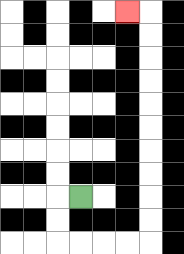{'start': '[3, 8]', 'end': '[5, 0]', 'path_directions': 'L,D,D,R,R,R,R,U,U,U,U,U,U,U,U,U,U,L', 'path_coordinates': '[[3, 8], [2, 8], [2, 9], [2, 10], [3, 10], [4, 10], [5, 10], [6, 10], [6, 9], [6, 8], [6, 7], [6, 6], [6, 5], [6, 4], [6, 3], [6, 2], [6, 1], [6, 0], [5, 0]]'}